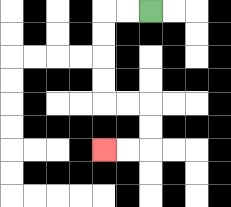{'start': '[6, 0]', 'end': '[4, 6]', 'path_directions': 'L,L,D,D,D,D,R,R,D,D,L,L', 'path_coordinates': '[[6, 0], [5, 0], [4, 0], [4, 1], [4, 2], [4, 3], [4, 4], [5, 4], [6, 4], [6, 5], [6, 6], [5, 6], [4, 6]]'}